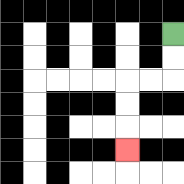{'start': '[7, 1]', 'end': '[5, 6]', 'path_directions': 'D,D,L,L,D,D,D', 'path_coordinates': '[[7, 1], [7, 2], [7, 3], [6, 3], [5, 3], [5, 4], [5, 5], [5, 6]]'}